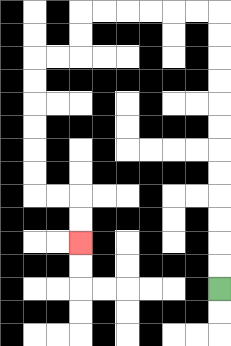{'start': '[9, 12]', 'end': '[3, 10]', 'path_directions': 'U,U,U,U,U,U,U,U,U,U,U,U,L,L,L,L,L,L,D,D,L,L,D,D,D,D,D,D,R,R,D,D', 'path_coordinates': '[[9, 12], [9, 11], [9, 10], [9, 9], [9, 8], [9, 7], [9, 6], [9, 5], [9, 4], [9, 3], [9, 2], [9, 1], [9, 0], [8, 0], [7, 0], [6, 0], [5, 0], [4, 0], [3, 0], [3, 1], [3, 2], [2, 2], [1, 2], [1, 3], [1, 4], [1, 5], [1, 6], [1, 7], [1, 8], [2, 8], [3, 8], [3, 9], [3, 10]]'}